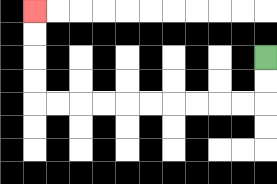{'start': '[11, 2]', 'end': '[1, 0]', 'path_directions': 'D,D,L,L,L,L,L,L,L,L,L,L,U,U,U,U', 'path_coordinates': '[[11, 2], [11, 3], [11, 4], [10, 4], [9, 4], [8, 4], [7, 4], [6, 4], [5, 4], [4, 4], [3, 4], [2, 4], [1, 4], [1, 3], [1, 2], [1, 1], [1, 0]]'}